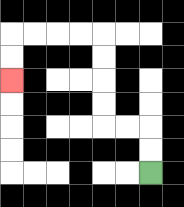{'start': '[6, 7]', 'end': '[0, 3]', 'path_directions': 'U,U,L,L,U,U,U,U,L,L,L,L,D,D', 'path_coordinates': '[[6, 7], [6, 6], [6, 5], [5, 5], [4, 5], [4, 4], [4, 3], [4, 2], [4, 1], [3, 1], [2, 1], [1, 1], [0, 1], [0, 2], [0, 3]]'}